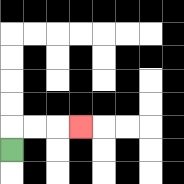{'start': '[0, 6]', 'end': '[3, 5]', 'path_directions': 'U,R,R,R', 'path_coordinates': '[[0, 6], [0, 5], [1, 5], [2, 5], [3, 5]]'}